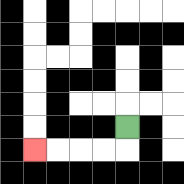{'start': '[5, 5]', 'end': '[1, 6]', 'path_directions': 'D,L,L,L,L', 'path_coordinates': '[[5, 5], [5, 6], [4, 6], [3, 6], [2, 6], [1, 6]]'}